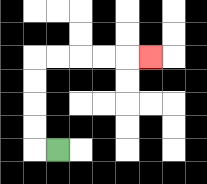{'start': '[2, 6]', 'end': '[6, 2]', 'path_directions': 'L,U,U,U,U,R,R,R,R,R', 'path_coordinates': '[[2, 6], [1, 6], [1, 5], [1, 4], [1, 3], [1, 2], [2, 2], [3, 2], [4, 2], [5, 2], [6, 2]]'}